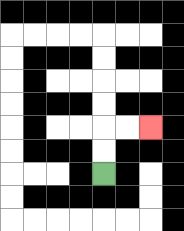{'start': '[4, 7]', 'end': '[6, 5]', 'path_directions': 'U,U,R,R', 'path_coordinates': '[[4, 7], [4, 6], [4, 5], [5, 5], [6, 5]]'}